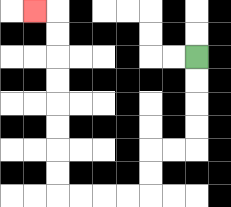{'start': '[8, 2]', 'end': '[1, 0]', 'path_directions': 'D,D,D,D,L,L,D,D,L,L,L,L,U,U,U,U,U,U,U,U,L', 'path_coordinates': '[[8, 2], [8, 3], [8, 4], [8, 5], [8, 6], [7, 6], [6, 6], [6, 7], [6, 8], [5, 8], [4, 8], [3, 8], [2, 8], [2, 7], [2, 6], [2, 5], [2, 4], [2, 3], [2, 2], [2, 1], [2, 0], [1, 0]]'}